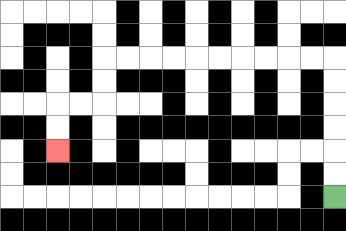{'start': '[14, 8]', 'end': '[2, 6]', 'path_directions': 'U,U,U,U,U,U,L,L,L,L,L,L,L,L,L,L,D,D,L,L,D,D', 'path_coordinates': '[[14, 8], [14, 7], [14, 6], [14, 5], [14, 4], [14, 3], [14, 2], [13, 2], [12, 2], [11, 2], [10, 2], [9, 2], [8, 2], [7, 2], [6, 2], [5, 2], [4, 2], [4, 3], [4, 4], [3, 4], [2, 4], [2, 5], [2, 6]]'}